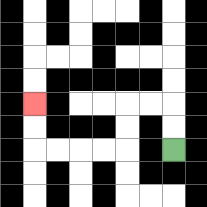{'start': '[7, 6]', 'end': '[1, 4]', 'path_directions': 'U,U,L,L,D,D,L,L,L,L,U,U', 'path_coordinates': '[[7, 6], [7, 5], [7, 4], [6, 4], [5, 4], [5, 5], [5, 6], [4, 6], [3, 6], [2, 6], [1, 6], [1, 5], [1, 4]]'}